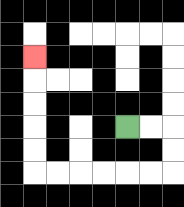{'start': '[5, 5]', 'end': '[1, 2]', 'path_directions': 'R,R,D,D,L,L,L,L,L,L,U,U,U,U,U', 'path_coordinates': '[[5, 5], [6, 5], [7, 5], [7, 6], [7, 7], [6, 7], [5, 7], [4, 7], [3, 7], [2, 7], [1, 7], [1, 6], [1, 5], [1, 4], [1, 3], [1, 2]]'}